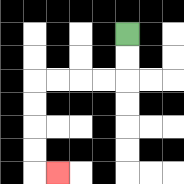{'start': '[5, 1]', 'end': '[2, 7]', 'path_directions': 'D,D,L,L,L,L,D,D,D,D,R', 'path_coordinates': '[[5, 1], [5, 2], [5, 3], [4, 3], [3, 3], [2, 3], [1, 3], [1, 4], [1, 5], [1, 6], [1, 7], [2, 7]]'}